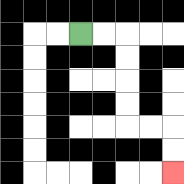{'start': '[3, 1]', 'end': '[7, 7]', 'path_directions': 'R,R,D,D,D,D,R,R,D,D', 'path_coordinates': '[[3, 1], [4, 1], [5, 1], [5, 2], [5, 3], [5, 4], [5, 5], [6, 5], [7, 5], [7, 6], [7, 7]]'}